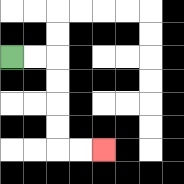{'start': '[0, 2]', 'end': '[4, 6]', 'path_directions': 'R,R,D,D,D,D,R,R', 'path_coordinates': '[[0, 2], [1, 2], [2, 2], [2, 3], [2, 4], [2, 5], [2, 6], [3, 6], [4, 6]]'}